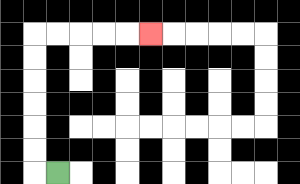{'start': '[2, 7]', 'end': '[6, 1]', 'path_directions': 'L,U,U,U,U,U,U,R,R,R,R,R', 'path_coordinates': '[[2, 7], [1, 7], [1, 6], [1, 5], [1, 4], [1, 3], [1, 2], [1, 1], [2, 1], [3, 1], [4, 1], [5, 1], [6, 1]]'}